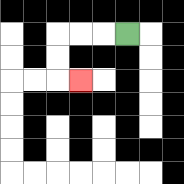{'start': '[5, 1]', 'end': '[3, 3]', 'path_directions': 'L,L,L,D,D,R', 'path_coordinates': '[[5, 1], [4, 1], [3, 1], [2, 1], [2, 2], [2, 3], [3, 3]]'}